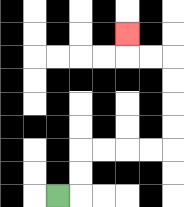{'start': '[2, 8]', 'end': '[5, 1]', 'path_directions': 'R,U,U,R,R,R,R,U,U,U,U,L,L,U', 'path_coordinates': '[[2, 8], [3, 8], [3, 7], [3, 6], [4, 6], [5, 6], [6, 6], [7, 6], [7, 5], [7, 4], [7, 3], [7, 2], [6, 2], [5, 2], [5, 1]]'}